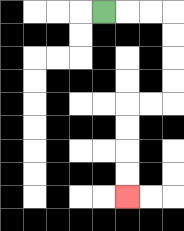{'start': '[4, 0]', 'end': '[5, 8]', 'path_directions': 'R,R,R,D,D,D,D,L,L,D,D,D,D', 'path_coordinates': '[[4, 0], [5, 0], [6, 0], [7, 0], [7, 1], [7, 2], [7, 3], [7, 4], [6, 4], [5, 4], [5, 5], [5, 6], [5, 7], [5, 8]]'}